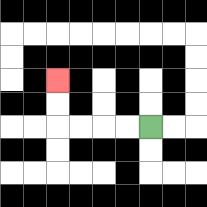{'start': '[6, 5]', 'end': '[2, 3]', 'path_directions': 'L,L,L,L,U,U', 'path_coordinates': '[[6, 5], [5, 5], [4, 5], [3, 5], [2, 5], [2, 4], [2, 3]]'}